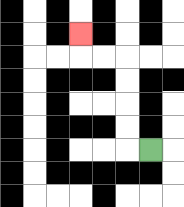{'start': '[6, 6]', 'end': '[3, 1]', 'path_directions': 'L,U,U,U,U,L,L,U', 'path_coordinates': '[[6, 6], [5, 6], [5, 5], [5, 4], [5, 3], [5, 2], [4, 2], [3, 2], [3, 1]]'}